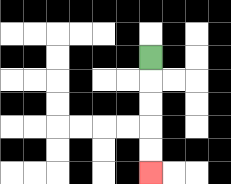{'start': '[6, 2]', 'end': '[6, 7]', 'path_directions': 'D,D,D,D,D', 'path_coordinates': '[[6, 2], [6, 3], [6, 4], [6, 5], [6, 6], [6, 7]]'}